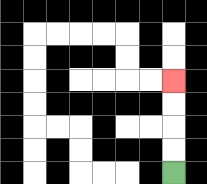{'start': '[7, 7]', 'end': '[7, 3]', 'path_directions': 'U,U,U,U', 'path_coordinates': '[[7, 7], [7, 6], [7, 5], [7, 4], [7, 3]]'}